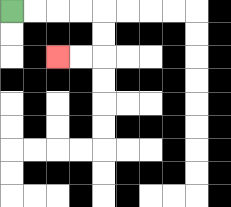{'start': '[0, 0]', 'end': '[2, 2]', 'path_directions': 'R,R,R,R,D,D,L,L', 'path_coordinates': '[[0, 0], [1, 0], [2, 0], [3, 0], [4, 0], [4, 1], [4, 2], [3, 2], [2, 2]]'}